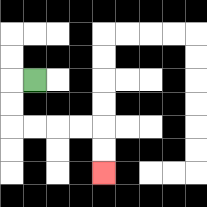{'start': '[1, 3]', 'end': '[4, 7]', 'path_directions': 'L,D,D,R,R,R,R,D,D', 'path_coordinates': '[[1, 3], [0, 3], [0, 4], [0, 5], [1, 5], [2, 5], [3, 5], [4, 5], [4, 6], [4, 7]]'}